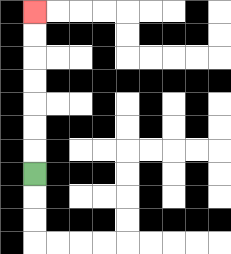{'start': '[1, 7]', 'end': '[1, 0]', 'path_directions': 'U,U,U,U,U,U,U', 'path_coordinates': '[[1, 7], [1, 6], [1, 5], [1, 4], [1, 3], [1, 2], [1, 1], [1, 0]]'}